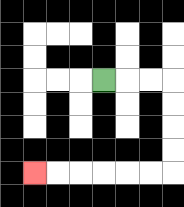{'start': '[4, 3]', 'end': '[1, 7]', 'path_directions': 'R,R,R,D,D,D,D,L,L,L,L,L,L', 'path_coordinates': '[[4, 3], [5, 3], [6, 3], [7, 3], [7, 4], [7, 5], [7, 6], [7, 7], [6, 7], [5, 7], [4, 7], [3, 7], [2, 7], [1, 7]]'}